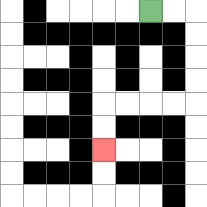{'start': '[6, 0]', 'end': '[4, 6]', 'path_directions': 'R,R,D,D,D,D,L,L,L,L,D,D', 'path_coordinates': '[[6, 0], [7, 0], [8, 0], [8, 1], [8, 2], [8, 3], [8, 4], [7, 4], [6, 4], [5, 4], [4, 4], [4, 5], [4, 6]]'}